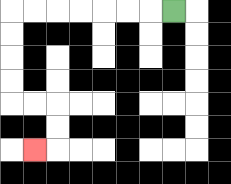{'start': '[7, 0]', 'end': '[1, 6]', 'path_directions': 'L,L,L,L,L,L,L,D,D,D,D,R,R,D,D,L', 'path_coordinates': '[[7, 0], [6, 0], [5, 0], [4, 0], [3, 0], [2, 0], [1, 0], [0, 0], [0, 1], [0, 2], [0, 3], [0, 4], [1, 4], [2, 4], [2, 5], [2, 6], [1, 6]]'}